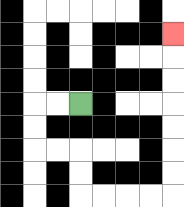{'start': '[3, 4]', 'end': '[7, 1]', 'path_directions': 'L,L,D,D,R,R,D,D,R,R,R,R,U,U,U,U,U,U,U', 'path_coordinates': '[[3, 4], [2, 4], [1, 4], [1, 5], [1, 6], [2, 6], [3, 6], [3, 7], [3, 8], [4, 8], [5, 8], [6, 8], [7, 8], [7, 7], [7, 6], [7, 5], [7, 4], [7, 3], [7, 2], [7, 1]]'}